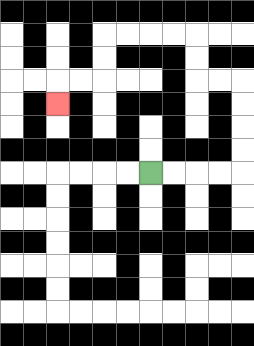{'start': '[6, 7]', 'end': '[2, 4]', 'path_directions': 'R,R,R,R,U,U,U,U,L,L,U,U,L,L,L,L,D,D,L,L,D', 'path_coordinates': '[[6, 7], [7, 7], [8, 7], [9, 7], [10, 7], [10, 6], [10, 5], [10, 4], [10, 3], [9, 3], [8, 3], [8, 2], [8, 1], [7, 1], [6, 1], [5, 1], [4, 1], [4, 2], [4, 3], [3, 3], [2, 3], [2, 4]]'}